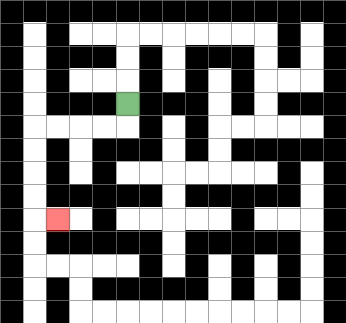{'start': '[5, 4]', 'end': '[2, 9]', 'path_directions': 'D,L,L,L,L,D,D,D,D,R', 'path_coordinates': '[[5, 4], [5, 5], [4, 5], [3, 5], [2, 5], [1, 5], [1, 6], [1, 7], [1, 8], [1, 9], [2, 9]]'}